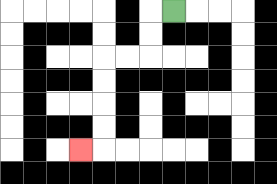{'start': '[7, 0]', 'end': '[3, 6]', 'path_directions': 'L,D,D,L,L,D,D,D,D,L', 'path_coordinates': '[[7, 0], [6, 0], [6, 1], [6, 2], [5, 2], [4, 2], [4, 3], [4, 4], [4, 5], [4, 6], [3, 6]]'}